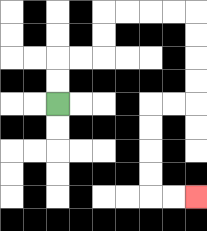{'start': '[2, 4]', 'end': '[8, 8]', 'path_directions': 'U,U,R,R,U,U,R,R,R,R,D,D,D,D,L,L,D,D,D,D,R,R', 'path_coordinates': '[[2, 4], [2, 3], [2, 2], [3, 2], [4, 2], [4, 1], [4, 0], [5, 0], [6, 0], [7, 0], [8, 0], [8, 1], [8, 2], [8, 3], [8, 4], [7, 4], [6, 4], [6, 5], [6, 6], [6, 7], [6, 8], [7, 8], [8, 8]]'}